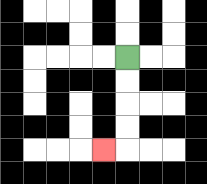{'start': '[5, 2]', 'end': '[4, 6]', 'path_directions': 'D,D,D,D,L', 'path_coordinates': '[[5, 2], [5, 3], [5, 4], [5, 5], [5, 6], [4, 6]]'}